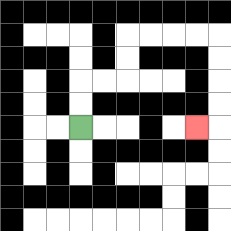{'start': '[3, 5]', 'end': '[8, 5]', 'path_directions': 'U,U,R,R,U,U,R,R,R,R,D,D,D,D,L', 'path_coordinates': '[[3, 5], [3, 4], [3, 3], [4, 3], [5, 3], [5, 2], [5, 1], [6, 1], [7, 1], [8, 1], [9, 1], [9, 2], [9, 3], [9, 4], [9, 5], [8, 5]]'}